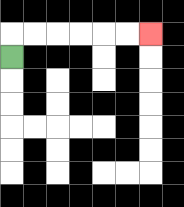{'start': '[0, 2]', 'end': '[6, 1]', 'path_directions': 'U,R,R,R,R,R,R', 'path_coordinates': '[[0, 2], [0, 1], [1, 1], [2, 1], [3, 1], [4, 1], [5, 1], [6, 1]]'}